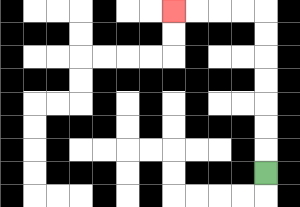{'start': '[11, 7]', 'end': '[7, 0]', 'path_directions': 'U,U,U,U,U,U,U,L,L,L,L', 'path_coordinates': '[[11, 7], [11, 6], [11, 5], [11, 4], [11, 3], [11, 2], [11, 1], [11, 0], [10, 0], [9, 0], [8, 0], [7, 0]]'}